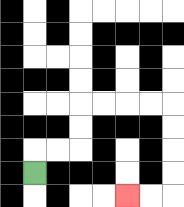{'start': '[1, 7]', 'end': '[5, 8]', 'path_directions': 'U,R,R,U,U,R,R,R,R,D,D,D,D,L,L', 'path_coordinates': '[[1, 7], [1, 6], [2, 6], [3, 6], [3, 5], [3, 4], [4, 4], [5, 4], [6, 4], [7, 4], [7, 5], [7, 6], [7, 7], [7, 8], [6, 8], [5, 8]]'}